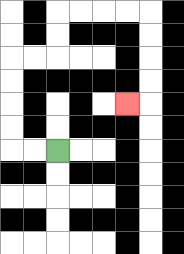{'start': '[2, 6]', 'end': '[5, 4]', 'path_directions': 'L,L,U,U,U,U,R,R,U,U,R,R,R,R,D,D,D,D,L', 'path_coordinates': '[[2, 6], [1, 6], [0, 6], [0, 5], [0, 4], [0, 3], [0, 2], [1, 2], [2, 2], [2, 1], [2, 0], [3, 0], [4, 0], [5, 0], [6, 0], [6, 1], [6, 2], [6, 3], [6, 4], [5, 4]]'}